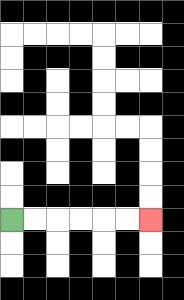{'start': '[0, 9]', 'end': '[6, 9]', 'path_directions': 'R,R,R,R,R,R', 'path_coordinates': '[[0, 9], [1, 9], [2, 9], [3, 9], [4, 9], [5, 9], [6, 9]]'}